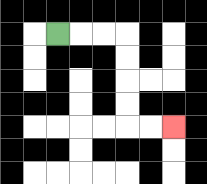{'start': '[2, 1]', 'end': '[7, 5]', 'path_directions': 'R,R,R,D,D,D,D,R,R', 'path_coordinates': '[[2, 1], [3, 1], [4, 1], [5, 1], [5, 2], [5, 3], [5, 4], [5, 5], [6, 5], [7, 5]]'}